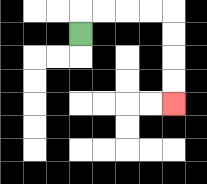{'start': '[3, 1]', 'end': '[7, 4]', 'path_directions': 'U,R,R,R,R,D,D,D,D', 'path_coordinates': '[[3, 1], [3, 0], [4, 0], [5, 0], [6, 0], [7, 0], [7, 1], [7, 2], [7, 3], [7, 4]]'}